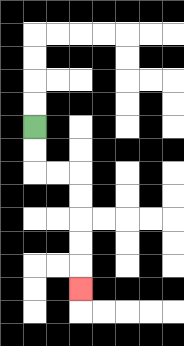{'start': '[1, 5]', 'end': '[3, 12]', 'path_directions': 'D,D,R,R,D,D,D,D,D', 'path_coordinates': '[[1, 5], [1, 6], [1, 7], [2, 7], [3, 7], [3, 8], [3, 9], [3, 10], [3, 11], [3, 12]]'}